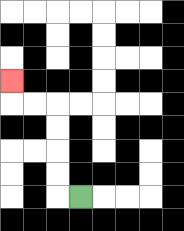{'start': '[3, 8]', 'end': '[0, 3]', 'path_directions': 'L,U,U,U,U,L,L,U', 'path_coordinates': '[[3, 8], [2, 8], [2, 7], [2, 6], [2, 5], [2, 4], [1, 4], [0, 4], [0, 3]]'}